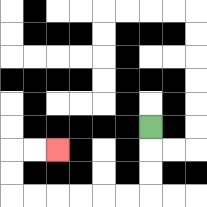{'start': '[6, 5]', 'end': '[2, 6]', 'path_directions': 'D,D,D,L,L,L,L,L,L,U,U,R,R', 'path_coordinates': '[[6, 5], [6, 6], [6, 7], [6, 8], [5, 8], [4, 8], [3, 8], [2, 8], [1, 8], [0, 8], [0, 7], [0, 6], [1, 6], [2, 6]]'}